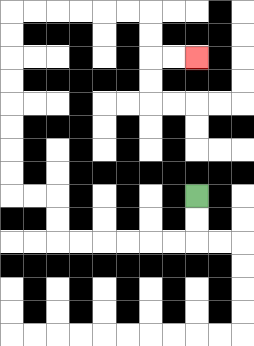{'start': '[8, 8]', 'end': '[8, 2]', 'path_directions': 'D,D,L,L,L,L,L,L,U,U,L,L,U,U,U,U,U,U,U,U,R,R,R,R,R,R,D,D,R,R', 'path_coordinates': '[[8, 8], [8, 9], [8, 10], [7, 10], [6, 10], [5, 10], [4, 10], [3, 10], [2, 10], [2, 9], [2, 8], [1, 8], [0, 8], [0, 7], [0, 6], [0, 5], [0, 4], [0, 3], [0, 2], [0, 1], [0, 0], [1, 0], [2, 0], [3, 0], [4, 0], [5, 0], [6, 0], [6, 1], [6, 2], [7, 2], [8, 2]]'}